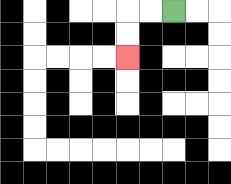{'start': '[7, 0]', 'end': '[5, 2]', 'path_directions': 'L,L,D,D', 'path_coordinates': '[[7, 0], [6, 0], [5, 0], [5, 1], [5, 2]]'}